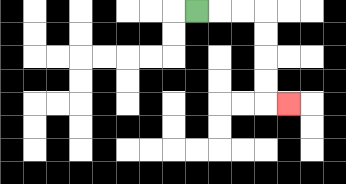{'start': '[8, 0]', 'end': '[12, 4]', 'path_directions': 'R,R,R,D,D,D,D,R', 'path_coordinates': '[[8, 0], [9, 0], [10, 0], [11, 0], [11, 1], [11, 2], [11, 3], [11, 4], [12, 4]]'}